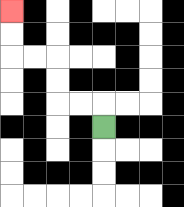{'start': '[4, 5]', 'end': '[0, 0]', 'path_directions': 'U,L,L,U,U,L,L,U,U', 'path_coordinates': '[[4, 5], [4, 4], [3, 4], [2, 4], [2, 3], [2, 2], [1, 2], [0, 2], [0, 1], [0, 0]]'}